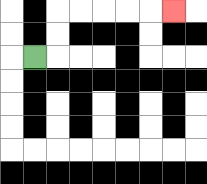{'start': '[1, 2]', 'end': '[7, 0]', 'path_directions': 'R,U,U,R,R,R,R,R', 'path_coordinates': '[[1, 2], [2, 2], [2, 1], [2, 0], [3, 0], [4, 0], [5, 0], [6, 0], [7, 0]]'}